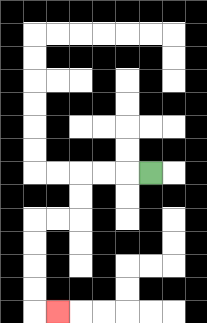{'start': '[6, 7]', 'end': '[2, 13]', 'path_directions': 'L,L,L,D,D,L,L,D,D,D,D,R', 'path_coordinates': '[[6, 7], [5, 7], [4, 7], [3, 7], [3, 8], [3, 9], [2, 9], [1, 9], [1, 10], [1, 11], [1, 12], [1, 13], [2, 13]]'}